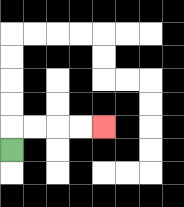{'start': '[0, 6]', 'end': '[4, 5]', 'path_directions': 'U,R,R,R,R', 'path_coordinates': '[[0, 6], [0, 5], [1, 5], [2, 5], [3, 5], [4, 5]]'}